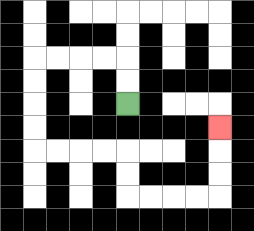{'start': '[5, 4]', 'end': '[9, 5]', 'path_directions': 'U,U,L,L,L,L,D,D,D,D,R,R,R,R,D,D,R,R,R,R,U,U,U', 'path_coordinates': '[[5, 4], [5, 3], [5, 2], [4, 2], [3, 2], [2, 2], [1, 2], [1, 3], [1, 4], [1, 5], [1, 6], [2, 6], [3, 6], [4, 6], [5, 6], [5, 7], [5, 8], [6, 8], [7, 8], [8, 8], [9, 8], [9, 7], [9, 6], [9, 5]]'}